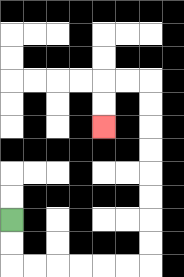{'start': '[0, 9]', 'end': '[4, 5]', 'path_directions': 'D,D,R,R,R,R,R,R,U,U,U,U,U,U,U,U,L,L,D,D', 'path_coordinates': '[[0, 9], [0, 10], [0, 11], [1, 11], [2, 11], [3, 11], [4, 11], [5, 11], [6, 11], [6, 10], [6, 9], [6, 8], [6, 7], [6, 6], [6, 5], [6, 4], [6, 3], [5, 3], [4, 3], [4, 4], [4, 5]]'}